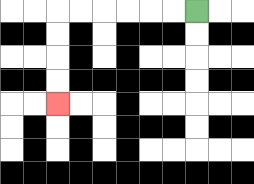{'start': '[8, 0]', 'end': '[2, 4]', 'path_directions': 'L,L,L,L,L,L,D,D,D,D', 'path_coordinates': '[[8, 0], [7, 0], [6, 0], [5, 0], [4, 0], [3, 0], [2, 0], [2, 1], [2, 2], [2, 3], [2, 4]]'}